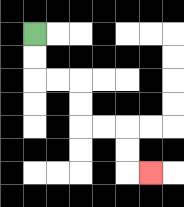{'start': '[1, 1]', 'end': '[6, 7]', 'path_directions': 'D,D,R,R,D,D,R,R,D,D,R', 'path_coordinates': '[[1, 1], [1, 2], [1, 3], [2, 3], [3, 3], [3, 4], [3, 5], [4, 5], [5, 5], [5, 6], [5, 7], [6, 7]]'}